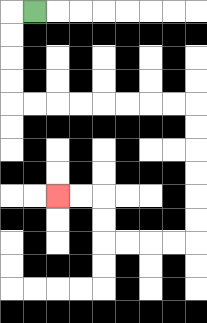{'start': '[1, 0]', 'end': '[2, 8]', 'path_directions': 'L,D,D,D,D,R,R,R,R,R,R,R,R,D,D,D,D,D,D,L,L,L,L,U,U,L,L', 'path_coordinates': '[[1, 0], [0, 0], [0, 1], [0, 2], [0, 3], [0, 4], [1, 4], [2, 4], [3, 4], [4, 4], [5, 4], [6, 4], [7, 4], [8, 4], [8, 5], [8, 6], [8, 7], [8, 8], [8, 9], [8, 10], [7, 10], [6, 10], [5, 10], [4, 10], [4, 9], [4, 8], [3, 8], [2, 8]]'}